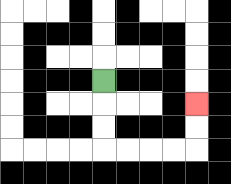{'start': '[4, 3]', 'end': '[8, 4]', 'path_directions': 'D,D,D,R,R,R,R,U,U', 'path_coordinates': '[[4, 3], [4, 4], [4, 5], [4, 6], [5, 6], [6, 6], [7, 6], [8, 6], [8, 5], [8, 4]]'}